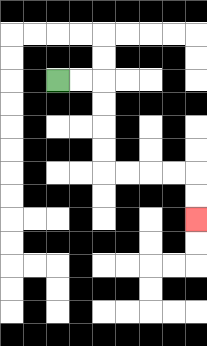{'start': '[2, 3]', 'end': '[8, 9]', 'path_directions': 'R,R,D,D,D,D,R,R,R,R,D,D', 'path_coordinates': '[[2, 3], [3, 3], [4, 3], [4, 4], [4, 5], [4, 6], [4, 7], [5, 7], [6, 7], [7, 7], [8, 7], [8, 8], [8, 9]]'}